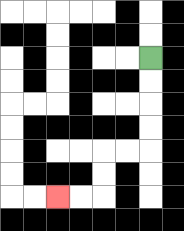{'start': '[6, 2]', 'end': '[2, 8]', 'path_directions': 'D,D,D,D,L,L,D,D,L,L', 'path_coordinates': '[[6, 2], [6, 3], [6, 4], [6, 5], [6, 6], [5, 6], [4, 6], [4, 7], [4, 8], [3, 8], [2, 8]]'}